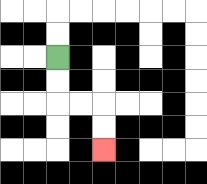{'start': '[2, 2]', 'end': '[4, 6]', 'path_directions': 'D,D,R,R,D,D', 'path_coordinates': '[[2, 2], [2, 3], [2, 4], [3, 4], [4, 4], [4, 5], [4, 6]]'}